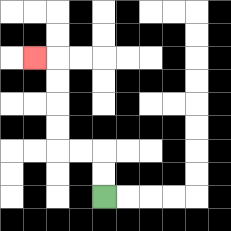{'start': '[4, 8]', 'end': '[1, 2]', 'path_directions': 'U,U,L,L,U,U,U,U,L', 'path_coordinates': '[[4, 8], [4, 7], [4, 6], [3, 6], [2, 6], [2, 5], [2, 4], [2, 3], [2, 2], [1, 2]]'}